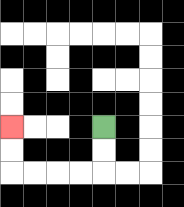{'start': '[4, 5]', 'end': '[0, 5]', 'path_directions': 'D,D,L,L,L,L,U,U', 'path_coordinates': '[[4, 5], [4, 6], [4, 7], [3, 7], [2, 7], [1, 7], [0, 7], [0, 6], [0, 5]]'}